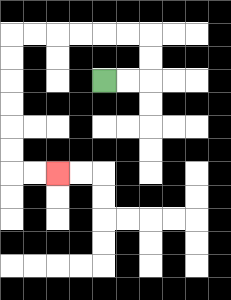{'start': '[4, 3]', 'end': '[2, 7]', 'path_directions': 'R,R,U,U,L,L,L,L,L,L,D,D,D,D,D,D,R,R', 'path_coordinates': '[[4, 3], [5, 3], [6, 3], [6, 2], [6, 1], [5, 1], [4, 1], [3, 1], [2, 1], [1, 1], [0, 1], [0, 2], [0, 3], [0, 4], [0, 5], [0, 6], [0, 7], [1, 7], [2, 7]]'}